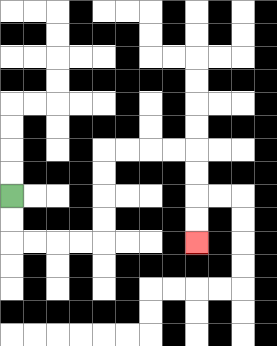{'start': '[0, 8]', 'end': '[8, 10]', 'path_directions': 'D,D,R,R,R,R,U,U,U,U,R,R,R,R,D,D,D,D', 'path_coordinates': '[[0, 8], [0, 9], [0, 10], [1, 10], [2, 10], [3, 10], [4, 10], [4, 9], [4, 8], [4, 7], [4, 6], [5, 6], [6, 6], [7, 6], [8, 6], [8, 7], [8, 8], [8, 9], [8, 10]]'}